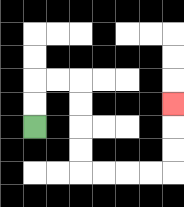{'start': '[1, 5]', 'end': '[7, 4]', 'path_directions': 'U,U,R,R,D,D,D,D,R,R,R,R,U,U,U', 'path_coordinates': '[[1, 5], [1, 4], [1, 3], [2, 3], [3, 3], [3, 4], [3, 5], [3, 6], [3, 7], [4, 7], [5, 7], [6, 7], [7, 7], [7, 6], [7, 5], [7, 4]]'}